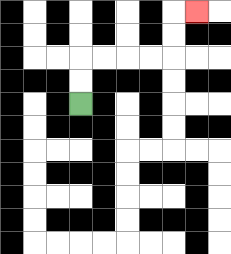{'start': '[3, 4]', 'end': '[8, 0]', 'path_directions': 'U,U,R,R,R,R,U,U,R', 'path_coordinates': '[[3, 4], [3, 3], [3, 2], [4, 2], [5, 2], [6, 2], [7, 2], [7, 1], [7, 0], [8, 0]]'}